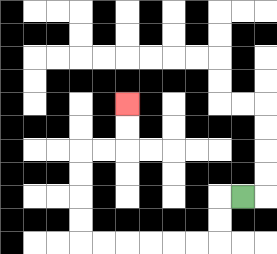{'start': '[10, 8]', 'end': '[5, 4]', 'path_directions': 'L,D,D,L,L,L,L,L,L,U,U,U,U,R,R,U,U', 'path_coordinates': '[[10, 8], [9, 8], [9, 9], [9, 10], [8, 10], [7, 10], [6, 10], [5, 10], [4, 10], [3, 10], [3, 9], [3, 8], [3, 7], [3, 6], [4, 6], [5, 6], [5, 5], [5, 4]]'}